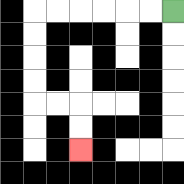{'start': '[7, 0]', 'end': '[3, 6]', 'path_directions': 'L,L,L,L,L,L,D,D,D,D,R,R,D,D', 'path_coordinates': '[[7, 0], [6, 0], [5, 0], [4, 0], [3, 0], [2, 0], [1, 0], [1, 1], [1, 2], [1, 3], [1, 4], [2, 4], [3, 4], [3, 5], [3, 6]]'}